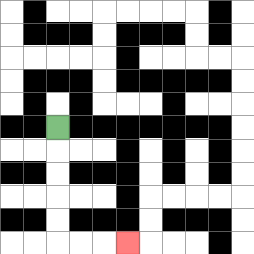{'start': '[2, 5]', 'end': '[5, 10]', 'path_directions': 'D,D,D,D,D,R,R,R', 'path_coordinates': '[[2, 5], [2, 6], [2, 7], [2, 8], [2, 9], [2, 10], [3, 10], [4, 10], [5, 10]]'}